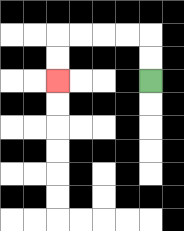{'start': '[6, 3]', 'end': '[2, 3]', 'path_directions': 'U,U,L,L,L,L,D,D', 'path_coordinates': '[[6, 3], [6, 2], [6, 1], [5, 1], [4, 1], [3, 1], [2, 1], [2, 2], [2, 3]]'}